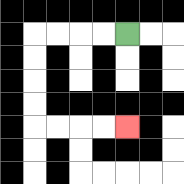{'start': '[5, 1]', 'end': '[5, 5]', 'path_directions': 'L,L,L,L,D,D,D,D,R,R,R,R', 'path_coordinates': '[[5, 1], [4, 1], [3, 1], [2, 1], [1, 1], [1, 2], [1, 3], [1, 4], [1, 5], [2, 5], [3, 5], [4, 5], [5, 5]]'}